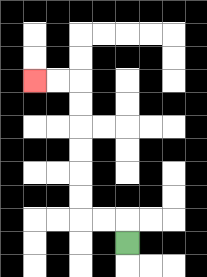{'start': '[5, 10]', 'end': '[1, 3]', 'path_directions': 'U,L,L,U,U,U,U,U,U,L,L', 'path_coordinates': '[[5, 10], [5, 9], [4, 9], [3, 9], [3, 8], [3, 7], [3, 6], [3, 5], [3, 4], [3, 3], [2, 3], [1, 3]]'}